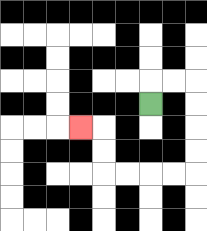{'start': '[6, 4]', 'end': '[3, 5]', 'path_directions': 'U,R,R,D,D,D,D,L,L,L,L,U,U,L', 'path_coordinates': '[[6, 4], [6, 3], [7, 3], [8, 3], [8, 4], [8, 5], [8, 6], [8, 7], [7, 7], [6, 7], [5, 7], [4, 7], [4, 6], [4, 5], [3, 5]]'}